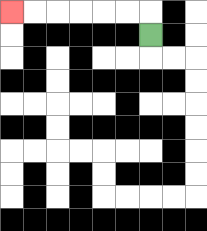{'start': '[6, 1]', 'end': '[0, 0]', 'path_directions': 'U,L,L,L,L,L,L', 'path_coordinates': '[[6, 1], [6, 0], [5, 0], [4, 0], [3, 0], [2, 0], [1, 0], [0, 0]]'}